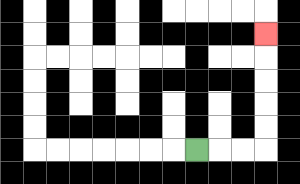{'start': '[8, 6]', 'end': '[11, 1]', 'path_directions': 'R,R,R,U,U,U,U,U', 'path_coordinates': '[[8, 6], [9, 6], [10, 6], [11, 6], [11, 5], [11, 4], [11, 3], [11, 2], [11, 1]]'}